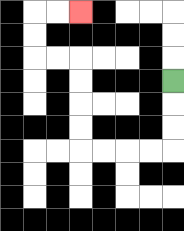{'start': '[7, 3]', 'end': '[3, 0]', 'path_directions': 'D,D,D,L,L,L,L,U,U,U,U,L,L,U,U,R,R', 'path_coordinates': '[[7, 3], [7, 4], [7, 5], [7, 6], [6, 6], [5, 6], [4, 6], [3, 6], [3, 5], [3, 4], [3, 3], [3, 2], [2, 2], [1, 2], [1, 1], [1, 0], [2, 0], [3, 0]]'}